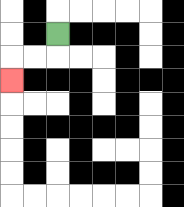{'start': '[2, 1]', 'end': '[0, 3]', 'path_directions': 'D,L,L,D', 'path_coordinates': '[[2, 1], [2, 2], [1, 2], [0, 2], [0, 3]]'}